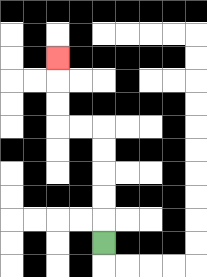{'start': '[4, 10]', 'end': '[2, 2]', 'path_directions': 'U,U,U,U,U,L,L,U,U,U', 'path_coordinates': '[[4, 10], [4, 9], [4, 8], [4, 7], [4, 6], [4, 5], [3, 5], [2, 5], [2, 4], [2, 3], [2, 2]]'}